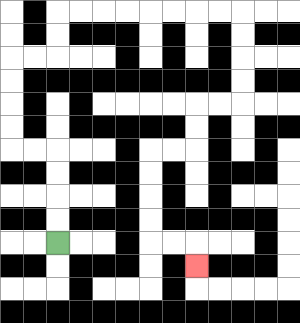{'start': '[2, 10]', 'end': '[8, 11]', 'path_directions': 'U,U,U,U,L,L,U,U,U,U,R,R,U,U,R,R,R,R,R,R,R,R,D,D,D,D,L,L,D,D,L,L,D,D,D,D,R,R,D', 'path_coordinates': '[[2, 10], [2, 9], [2, 8], [2, 7], [2, 6], [1, 6], [0, 6], [0, 5], [0, 4], [0, 3], [0, 2], [1, 2], [2, 2], [2, 1], [2, 0], [3, 0], [4, 0], [5, 0], [6, 0], [7, 0], [8, 0], [9, 0], [10, 0], [10, 1], [10, 2], [10, 3], [10, 4], [9, 4], [8, 4], [8, 5], [8, 6], [7, 6], [6, 6], [6, 7], [6, 8], [6, 9], [6, 10], [7, 10], [8, 10], [8, 11]]'}